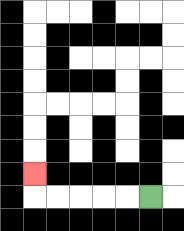{'start': '[6, 8]', 'end': '[1, 7]', 'path_directions': 'L,L,L,L,L,U', 'path_coordinates': '[[6, 8], [5, 8], [4, 8], [3, 8], [2, 8], [1, 8], [1, 7]]'}